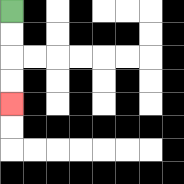{'start': '[0, 0]', 'end': '[0, 4]', 'path_directions': 'D,D,D,D', 'path_coordinates': '[[0, 0], [0, 1], [0, 2], [0, 3], [0, 4]]'}